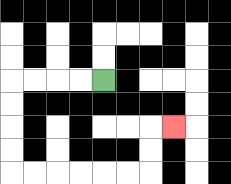{'start': '[4, 3]', 'end': '[7, 5]', 'path_directions': 'L,L,L,L,D,D,D,D,R,R,R,R,R,R,U,U,R', 'path_coordinates': '[[4, 3], [3, 3], [2, 3], [1, 3], [0, 3], [0, 4], [0, 5], [0, 6], [0, 7], [1, 7], [2, 7], [3, 7], [4, 7], [5, 7], [6, 7], [6, 6], [6, 5], [7, 5]]'}